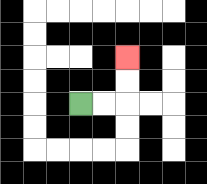{'start': '[3, 4]', 'end': '[5, 2]', 'path_directions': 'R,R,U,U', 'path_coordinates': '[[3, 4], [4, 4], [5, 4], [5, 3], [5, 2]]'}